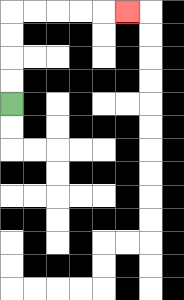{'start': '[0, 4]', 'end': '[5, 0]', 'path_directions': 'U,U,U,U,R,R,R,R,R', 'path_coordinates': '[[0, 4], [0, 3], [0, 2], [0, 1], [0, 0], [1, 0], [2, 0], [3, 0], [4, 0], [5, 0]]'}